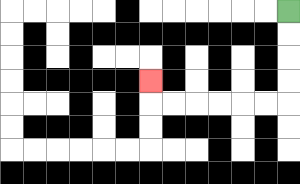{'start': '[12, 0]', 'end': '[6, 3]', 'path_directions': 'D,D,D,D,L,L,L,L,L,L,U', 'path_coordinates': '[[12, 0], [12, 1], [12, 2], [12, 3], [12, 4], [11, 4], [10, 4], [9, 4], [8, 4], [7, 4], [6, 4], [6, 3]]'}